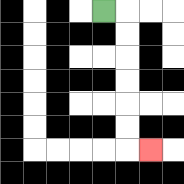{'start': '[4, 0]', 'end': '[6, 6]', 'path_directions': 'R,D,D,D,D,D,D,R', 'path_coordinates': '[[4, 0], [5, 0], [5, 1], [5, 2], [5, 3], [5, 4], [5, 5], [5, 6], [6, 6]]'}